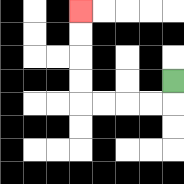{'start': '[7, 3]', 'end': '[3, 0]', 'path_directions': 'D,L,L,L,L,U,U,U,U', 'path_coordinates': '[[7, 3], [7, 4], [6, 4], [5, 4], [4, 4], [3, 4], [3, 3], [3, 2], [3, 1], [3, 0]]'}